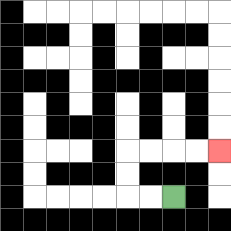{'start': '[7, 8]', 'end': '[9, 6]', 'path_directions': 'L,L,U,U,R,R,R,R', 'path_coordinates': '[[7, 8], [6, 8], [5, 8], [5, 7], [5, 6], [6, 6], [7, 6], [8, 6], [9, 6]]'}